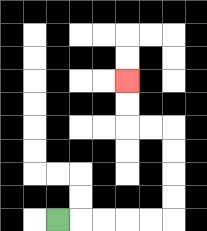{'start': '[2, 9]', 'end': '[5, 3]', 'path_directions': 'R,R,R,R,R,U,U,U,U,L,L,U,U', 'path_coordinates': '[[2, 9], [3, 9], [4, 9], [5, 9], [6, 9], [7, 9], [7, 8], [7, 7], [7, 6], [7, 5], [6, 5], [5, 5], [5, 4], [5, 3]]'}